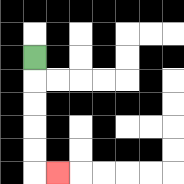{'start': '[1, 2]', 'end': '[2, 7]', 'path_directions': 'D,D,D,D,D,R', 'path_coordinates': '[[1, 2], [1, 3], [1, 4], [1, 5], [1, 6], [1, 7], [2, 7]]'}